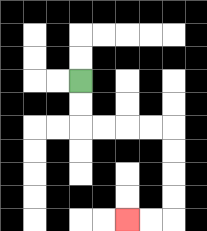{'start': '[3, 3]', 'end': '[5, 9]', 'path_directions': 'D,D,R,R,R,R,D,D,D,D,L,L', 'path_coordinates': '[[3, 3], [3, 4], [3, 5], [4, 5], [5, 5], [6, 5], [7, 5], [7, 6], [7, 7], [7, 8], [7, 9], [6, 9], [5, 9]]'}